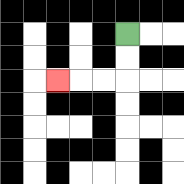{'start': '[5, 1]', 'end': '[2, 3]', 'path_directions': 'D,D,L,L,L', 'path_coordinates': '[[5, 1], [5, 2], [5, 3], [4, 3], [3, 3], [2, 3]]'}